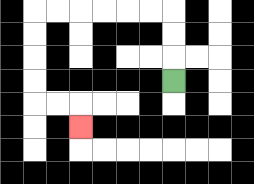{'start': '[7, 3]', 'end': '[3, 5]', 'path_directions': 'U,U,U,L,L,L,L,L,L,D,D,D,D,R,R,D', 'path_coordinates': '[[7, 3], [7, 2], [7, 1], [7, 0], [6, 0], [5, 0], [4, 0], [3, 0], [2, 0], [1, 0], [1, 1], [1, 2], [1, 3], [1, 4], [2, 4], [3, 4], [3, 5]]'}